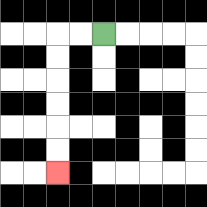{'start': '[4, 1]', 'end': '[2, 7]', 'path_directions': 'L,L,D,D,D,D,D,D', 'path_coordinates': '[[4, 1], [3, 1], [2, 1], [2, 2], [2, 3], [2, 4], [2, 5], [2, 6], [2, 7]]'}